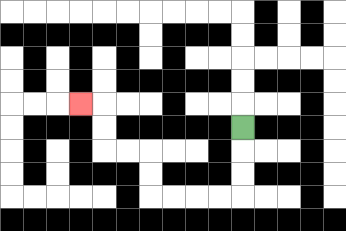{'start': '[10, 5]', 'end': '[3, 4]', 'path_directions': 'D,D,D,L,L,L,L,U,U,L,L,U,U,L', 'path_coordinates': '[[10, 5], [10, 6], [10, 7], [10, 8], [9, 8], [8, 8], [7, 8], [6, 8], [6, 7], [6, 6], [5, 6], [4, 6], [4, 5], [4, 4], [3, 4]]'}